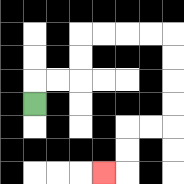{'start': '[1, 4]', 'end': '[4, 7]', 'path_directions': 'U,R,R,U,U,R,R,R,R,D,D,D,D,L,L,D,D,L', 'path_coordinates': '[[1, 4], [1, 3], [2, 3], [3, 3], [3, 2], [3, 1], [4, 1], [5, 1], [6, 1], [7, 1], [7, 2], [7, 3], [7, 4], [7, 5], [6, 5], [5, 5], [5, 6], [5, 7], [4, 7]]'}